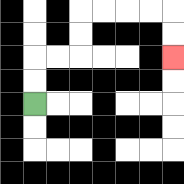{'start': '[1, 4]', 'end': '[7, 2]', 'path_directions': 'U,U,R,R,U,U,R,R,R,R,D,D', 'path_coordinates': '[[1, 4], [1, 3], [1, 2], [2, 2], [3, 2], [3, 1], [3, 0], [4, 0], [5, 0], [6, 0], [7, 0], [7, 1], [7, 2]]'}